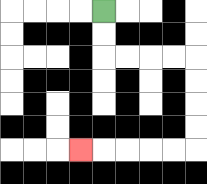{'start': '[4, 0]', 'end': '[3, 6]', 'path_directions': 'D,D,R,R,R,R,D,D,D,D,L,L,L,L,L', 'path_coordinates': '[[4, 0], [4, 1], [4, 2], [5, 2], [6, 2], [7, 2], [8, 2], [8, 3], [8, 4], [8, 5], [8, 6], [7, 6], [6, 6], [5, 6], [4, 6], [3, 6]]'}